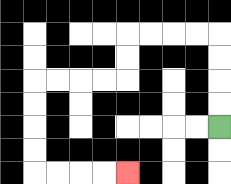{'start': '[9, 5]', 'end': '[5, 7]', 'path_directions': 'U,U,U,U,L,L,L,L,D,D,L,L,L,L,D,D,D,D,R,R,R,R', 'path_coordinates': '[[9, 5], [9, 4], [9, 3], [9, 2], [9, 1], [8, 1], [7, 1], [6, 1], [5, 1], [5, 2], [5, 3], [4, 3], [3, 3], [2, 3], [1, 3], [1, 4], [1, 5], [1, 6], [1, 7], [2, 7], [3, 7], [4, 7], [5, 7]]'}